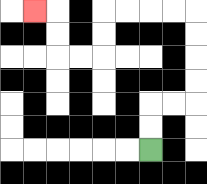{'start': '[6, 6]', 'end': '[1, 0]', 'path_directions': 'U,U,R,R,U,U,U,U,L,L,L,L,D,D,L,L,U,U,L', 'path_coordinates': '[[6, 6], [6, 5], [6, 4], [7, 4], [8, 4], [8, 3], [8, 2], [8, 1], [8, 0], [7, 0], [6, 0], [5, 0], [4, 0], [4, 1], [4, 2], [3, 2], [2, 2], [2, 1], [2, 0], [1, 0]]'}